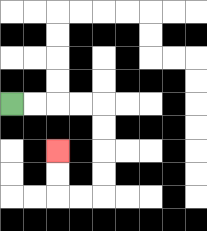{'start': '[0, 4]', 'end': '[2, 6]', 'path_directions': 'R,R,R,R,D,D,D,D,L,L,U,U', 'path_coordinates': '[[0, 4], [1, 4], [2, 4], [3, 4], [4, 4], [4, 5], [4, 6], [4, 7], [4, 8], [3, 8], [2, 8], [2, 7], [2, 6]]'}